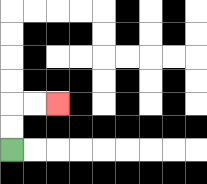{'start': '[0, 6]', 'end': '[2, 4]', 'path_directions': 'U,U,R,R', 'path_coordinates': '[[0, 6], [0, 5], [0, 4], [1, 4], [2, 4]]'}